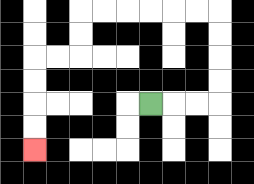{'start': '[6, 4]', 'end': '[1, 6]', 'path_directions': 'R,R,R,U,U,U,U,L,L,L,L,L,L,D,D,L,L,D,D,D,D', 'path_coordinates': '[[6, 4], [7, 4], [8, 4], [9, 4], [9, 3], [9, 2], [9, 1], [9, 0], [8, 0], [7, 0], [6, 0], [5, 0], [4, 0], [3, 0], [3, 1], [3, 2], [2, 2], [1, 2], [1, 3], [1, 4], [1, 5], [1, 6]]'}